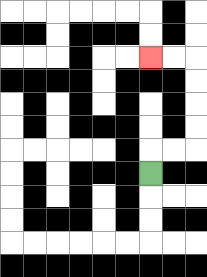{'start': '[6, 7]', 'end': '[6, 2]', 'path_directions': 'U,R,R,U,U,U,U,L,L', 'path_coordinates': '[[6, 7], [6, 6], [7, 6], [8, 6], [8, 5], [8, 4], [8, 3], [8, 2], [7, 2], [6, 2]]'}